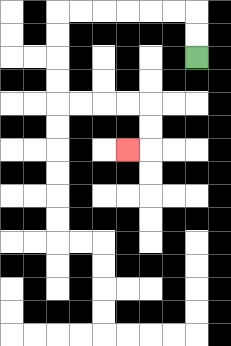{'start': '[8, 2]', 'end': '[5, 6]', 'path_directions': 'U,U,L,L,L,L,L,L,D,D,D,D,R,R,R,R,D,D,L', 'path_coordinates': '[[8, 2], [8, 1], [8, 0], [7, 0], [6, 0], [5, 0], [4, 0], [3, 0], [2, 0], [2, 1], [2, 2], [2, 3], [2, 4], [3, 4], [4, 4], [5, 4], [6, 4], [6, 5], [6, 6], [5, 6]]'}